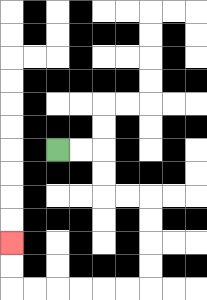{'start': '[2, 6]', 'end': '[0, 10]', 'path_directions': 'R,R,D,D,R,R,D,D,D,D,L,L,L,L,L,L,U,U', 'path_coordinates': '[[2, 6], [3, 6], [4, 6], [4, 7], [4, 8], [5, 8], [6, 8], [6, 9], [6, 10], [6, 11], [6, 12], [5, 12], [4, 12], [3, 12], [2, 12], [1, 12], [0, 12], [0, 11], [0, 10]]'}